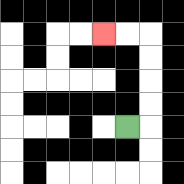{'start': '[5, 5]', 'end': '[4, 1]', 'path_directions': 'R,U,U,U,U,L,L', 'path_coordinates': '[[5, 5], [6, 5], [6, 4], [6, 3], [6, 2], [6, 1], [5, 1], [4, 1]]'}